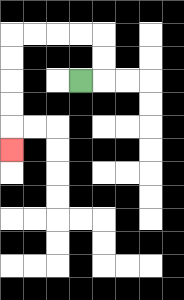{'start': '[3, 3]', 'end': '[0, 6]', 'path_directions': 'R,U,U,L,L,L,L,D,D,D,D,D', 'path_coordinates': '[[3, 3], [4, 3], [4, 2], [4, 1], [3, 1], [2, 1], [1, 1], [0, 1], [0, 2], [0, 3], [0, 4], [0, 5], [0, 6]]'}